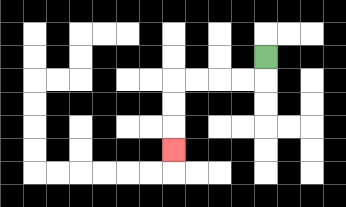{'start': '[11, 2]', 'end': '[7, 6]', 'path_directions': 'D,L,L,L,L,D,D,D', 'path_coordinates': '[[11, 2], [11, 3], [10, 3], [9, 3], [8, 3], [7, 3], [7, 4], [7, 5], [7, 6]]'}